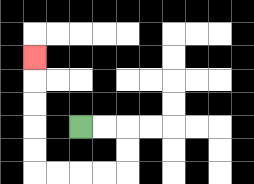{'start': '[3, 5]', 'end': '[1, 2]', 'path_directions': 'R,R,D,D,L,L,L,L,U,U,U,U,U', 'path_coordinates': '[[3, 5], [4, 5], [5, 5], [5, 6], [5, 7], [4, 7], [3, 7], [2, 7], [1, 7], [1, 6], [1, 5], [1, 4], [1, 3], [1, 2]]'}